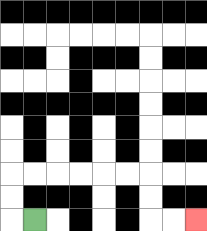{'start': '[1, 9]', 'end': '[8, 9]', 'path_directions': 'L,U,U,R,R,R,R,R,R,D,D,R,R', 'path_coordinates': '[[1, 9], [0, 9], [0, 8], [0, 7], [1, 7], [2, 7], [3, 7], [4, 7], [5, 7], [6, 7], [6, 8], [6, 9], [7, 9], [8, 9]]'}